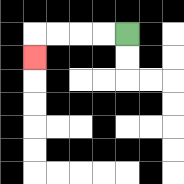{'start': '[5, 1]', 'end': '[1, 2]', 'path_directions': 'L,L,L,L,D', 'path_coordinates': '[[5, 1], [4, 1], [3, 1], [2, 1], [1, 1], [1, 2]]'}